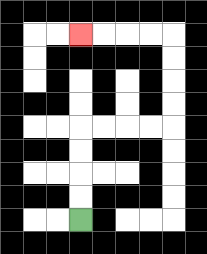{'start': '[3, 9]', 'end': '[3, 1]', 'path_directions': 'U,U,U,U,R,R,R,R,U,U,U,U,L,L,L,L', 'path_coordinates': '[[3, 9], [3, 8], [3, 7], [3, 6], [3, 5], [4, 5], [5, 5], [6, 5], [7, 5], [7, 4], [7, 3], [7, 2], [7, 1], [6, 1], [5, 1], [4, 1], [3, 1]]'}